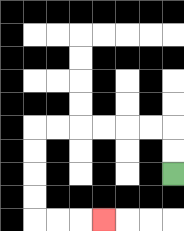{'start': '[7, 7]', 'end': '[4, 9]', 'path_directions': 'U,U,L,L,L,L,L,L,D,D,D,D,R,R,R', 'path_coordinates': '[[7, 7], [7, 6], [7, 5], [6, 5], [5, 5], [4, 5], [3, 5], [2, 5], [1, 5], [1, 6], [1, 7], [1, 8], [1, 9], [2, 9], [3, 9], [4, 9]]'}